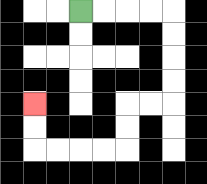{'start': '[3, 0]', 'end': '[1, 4]', 'path_directions': 'R,R,R,R,D,D,D,D,L,L,D,D,L,L,L,L,U,U', 'path_coordinates': '[[3, 0], [4, 0], [5, 0], [6, 0], [7, 0], [7, 1], [7, 2], [7, 3], [7, 4], [6, 4], [5, 4], [5, 5], [5, 6], [4, 6], [3, 6], [2, 6], [1, 6], [1, 5], [1, 4]]'}